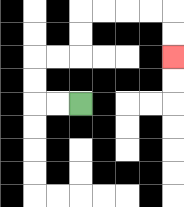{'start': '[3, 4]', 'end': '[7, 2]', 'path_directions': 'L,L,U,U,R,R,U,U,R,R,R,R,D,D', 'path_coordinates': '[[3, 4], [2, 4], [1, 4], [1, 3], [1, 2], [2, 2], [3, 2], [3, 1], [3, 0], [4, 0], [5, 0], [6, 0], [7, 0], [7, 1], [7, 2]]'}